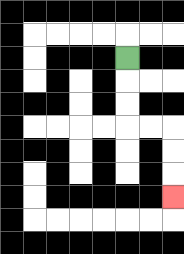{'start': '[5, 2]', 'end': '[7, 8]', 'path_directions': 'D,D,D,R,R,D,D,D', 'path_coordinates': '[[5, 2], [5, 3], [5, 4], [5, 5], [6, 5], [7, 5], [7, 6], [7, 7], [7, 8]]'}